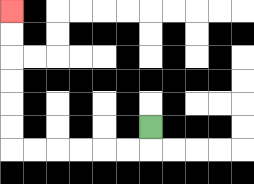{'start': '[6, 5]', 'end': '[0, 0]', 'path_directions': 'D,L,L,L,L,L,L,U,U,U,U,U,U', 'path_coordinates': '[[6, 5], [6, 6], [5, 6], [4, 6], [3, 6], [2, 6], [1, 6], [0, 6], [0, 5], [0, 4], [0, 3], [0, 2], [0, 1], [0, 0]]'}